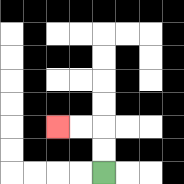{'start': '[4, 7]', 'end': '[2, 5]', 'path_directions': 'U,U,L,L', 'path_coordinates': '[[4, 7], [4, 6], [4, 5], [3, 5], [2, 5]]'}